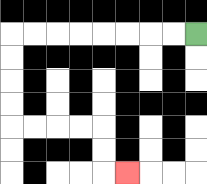{'start': '[8, 1]', 'end': '[5, 7]', 'path_directions': 'L,L,L,L,L,L,L,L,D,D,D,D,R,R,R,R,D,D,R', 'path_coordinates': '[[8, 1], [7, 1], [6, 1], [5, 1], [4, 1], [3, 1], [2, 1], [1, 1], [0, 1], [0, 2], [0, 3], [0, 4], [0, 5], [1, 5], [2, 5], [3, 5], [4, 5], [4, 6], [4, 7], [5, 7]]'}